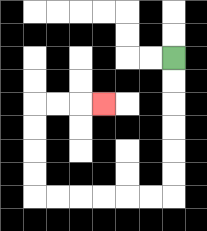{'start': '[7, 2]', 'end': '[4, 4]', 'path_directions': 'D,D,D,D,D,D,L,L,L,L,L,L,U,U,U,U,R,R,R', 'path_coordinates': '[[7, 2], [7, 3], [7, 4], [7, 5], [7, 6], [7, 7], [7, 8], [6, 8], [5, 8], [4, 8], [3, 8], [2, 8], [1, 8], [1, 7], [1, 6], [1, 5], [1, 4], [2, 4], [3, 4], [4, 4]]'}